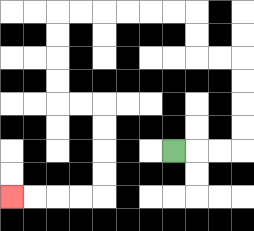{'start': '[7, 6]', 'end': '[0, 8]', 'path_directions': 'R,R,R,U,U,U,U,L,L,U,U,L,L,L,L,L,L,D,D,D,D,R,R,D,D,D,D,L,L,L,L', 'path_coordinates': '[[7, 6], [8, 6], [9, 6], [10, 6], [10, 5], [10, 4], [10, 3], [10, 2], [9, 2], [8, 2], [8, 1], [8, 0], [7, 0], [6, 0], [5, 0], [4, 0], [3, 0], [2, 0], [2, 1], [2, 2], [2, 3], [2, 4], [3, 4], [4, 4], [4, 5], [4, 6], [4, 7], [4, 8], [3, 8], [2, 8], [1, 8], [0, 8]]'}